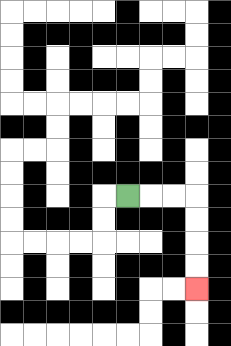{'start': '[5, 8]', 'end': '[8, 12]', 'path_directions': 'R,R,R,D,D,D,D', 'path_coordinates': '[[5, 8], [6, 8], [7, 8], [8, 8], [8, 9], [8, 10], [8, 11], [8, 12]]'}